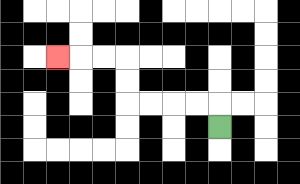{'start': '[9, 5]', 'end': '[2, 2]', 'path_directions': 'U,L,L,L,L,U,U,L,L,L', 'path_coordinates': '[[9, 5], [9, 4], [8, 4], [7, 4], [6, 4], [5, 4], [5, 3], [5, 2], [4, 2], [3, 2], [2, 2]]'}